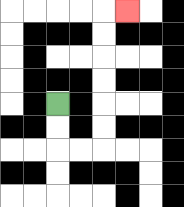{'start': '[2, 4]', 'end': '[5, 0]', 'path_directions': 'D,D,R,R,U,U,U,U,U,U,R', 'path_coordinates': '[[2, 4], [2, 5], [2, 6], [3, 6], [4, 6], [4, 5], [4, 4], [4, 3], [4, 2], [4, 1], [4, 0], [5, 0]]'}